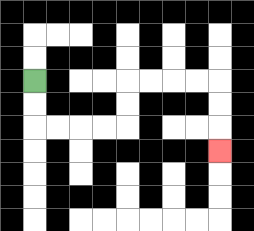{'start': '[1, 3]', 'end': '[9, 6]', 'path_directions': 'D,D,R,R,R,R,U,U,R,R,R,R,D,D,D', 'path_coordinates': '[[1, 3], [1, 4], [1, 5], [2, 5], [3, 5], [4, 5], [5, 5], [5, 4], [5, 3], [6, 3], [7, 3], [8, 3], [9, 3], [9, 4], [9, 5], [9, 6]]'}